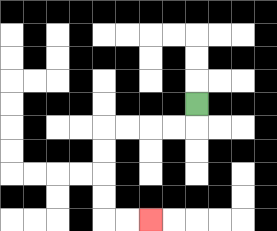{'start': '[8, 4]', 'end': '[6, 9]', 'path_directions': 'D,L,L,L,L,D,D,D,D,R,R', 'path_coordinates': '[[8, 4], [8, 5], [7, 5], [6, 5], [5, 5], [4, 5], [4, 6], [4, 7], [4, 8], [4, 9], [5, 9], [6, 9]]'}